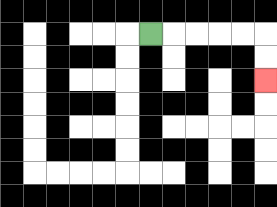{'start': '[6, 1]', 'end': '[11, 3]', 'path_directions': 'R,R,R,R,R,D,D', 'path_coordinates': '[[6, 1], [7, 1], [8, 1], [9, 1], [10, 1], [11, 1], [11, 2], [11, 3]]'}